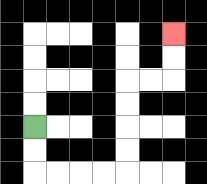{'start': '[1, 5]', 'end': '[7, 1]', 'path_directions': 'D,D,R,R,R,R,U,U,U,U,R,R,U,U', 'path_coordinates': '[[1, 5], [1, 6], [1, 7], [2, 7], [3, 7], [4, 7], [5, 7], [5, 6], [5, 5], [5, 4], [5, 3], [6, 3], [7, 3], [7, 2], [7, 1]]'}